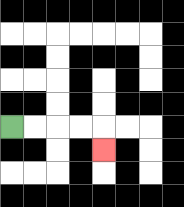{'start': '[0, 5]', 'end': '[4, 6]', 'path_directions': 'R,R,R,R,D', 'path_coordinates': '[[0, 5], [1, 5], [2, 5], [3, 5], [4, 5], [4, 6]]'}